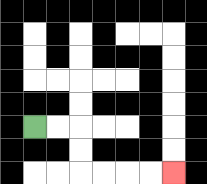{'start': '[1, 5]', 'end': '[7, 7]', 'path_directions': 'R,R,D,D,R,R,R,R', 'path_coordinates': '[[1, 5], [2, 5], [3, 5], [3, 6], [3, 7], [4, 7], [5, 7], [6, 7], [7, 7]]'}